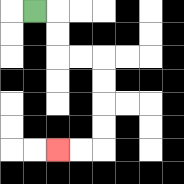{'start': '[1, 0]', 'end': '[2, 6]', 'path_directions': 'R,D,D,R,R,D,D,D,D,L,L', 'path_coordinates': '[[1, 0], [2, 0], [2, 1], [2, 2], [3, 2], [4, 2], [4, 3], [4, 4], [4, 5], [4, 6], [3, 6], [2, 6]]'}